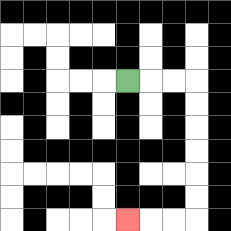{'start': '[5, 3]', 'end': '[5, 9]', 'path_directions': 'R,R,R,D,D,D,D,D,D,L,L,L', 'path_coordinates': '[[5, 3], [6, 3], [7, 3], [8, 3], [8, 4], [8, 5], [8, 6], [8, 7], [8, 8], [8, 9], [7, 9], [6, 9], [5, 9]]'}